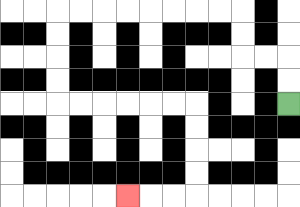{'start': '[12, 4]', 'end': '[5, 8]', 'path_directions': 'U,U,L,L,U,U,L,L,L,L,L,L,L,L,D,D,D,D,R,R,R,R,R,R,D,D,D,D,L,L,L', 'path_coordinates': '[[12, 4], [12, 3], [12, 2], [11, 2], [10, 2], [10, 1], [10, 0], [9, 0], [8, 0], [7, 0], [6, 0], [5, 0], [4, 0], [3, 0], [2, 0], [2, 1], [2, 2], [2, 3], [2, 4], [3, 4], [4, 4], [5, 4], [6, 4], [7, 4], [8, 4], [8, 5], [8, 6], [8, 7], [8, 8], [7, 8], [6, 8], [5, 8]]'}